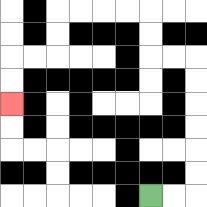{'start': '[6, 8]', 'end': '[0, 4]', 'path_directions': 'R,R,U,U,U,U,U,U,L,L,U,U,L,L,L,L,D,D,L,L,D,D', 'path_coordinates': '[[6, 8], [7, 8], [8, 8], [8, 7], [8, 6], [8, 5], [8, 4], [8, 3], [8, 2], [7, 2], [6, 2], [6, 1], [6, 0], [5, 0], [4, 0], [3, 0], [2, 0], [2, 1], [2, 2], [1, 2], [0, 2], [0, 3], [0, 4]]'}